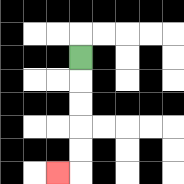{'start': '[3, 2]', 'end': '[2, 7]', 'path_directions': 'D,D,D,D,D,L', 'path_coordinates': '[[3, 2], [3, 3], [3, 4], [3, 5], [3, 6], [3, 7], [2, 7]]'}